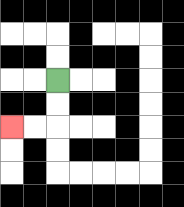{'start': '[2, 3]', 'end': '[0, 5]', 'path_directions': 'D,D,L,L', 'path_coordinates': '[[2, 3], [2, 4], [2, 5], [1, 5], [0, 5]]'}